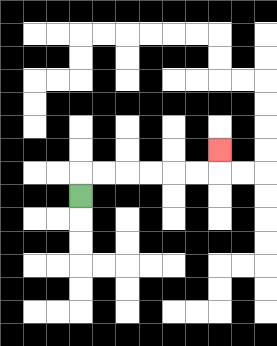{'start': '[3, 8]', 'end': '[9, 6]', 'path_directions': 'U,R,R,R,R,R,R,U', 'path_coordinates': '[[3, 8], [3, 7], [4, 7], [5, 7], [6, 7], [7, 7], [8, 7], [9, 7], [9, 6]]'}